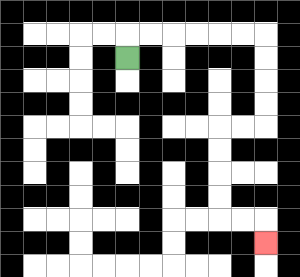{'start': '[5, 2]', 'end': '[11, 10]', 'path_directions': 'U,R,R,R,R,R,R,D,D,D,D,L,L,D,D,D,D,R,R,D', 'path_coordinates': '[[5, 2], [5, 1], [6, 1], [7, 1], [8, 1], [9, 1], [10, 1], [11, 1], [11, 2], [11, 3], [11, 4], [11, 5], [10, 5], [9, 5], [9, 6], [9, 7], [9, 8], [9, 9], [10, 9], [11, 9], [11, 10]]'}